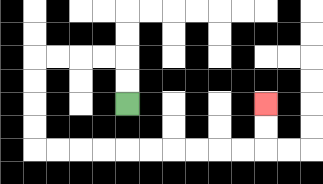{'start': '[5, 4]', 'end': '[11, 4]', 'path_directions': 'U,U,L,L,L,L,D,D,D,D,R,R,R,R,R,R,R,R,R,R,U,U', 'path_coordinates': '[[5, 4], [5, 3], [5, 2], [4, 2], [3, 2], [2, 2], [1, 2], [1, 3], [1, 4], [1, 5], [1, 6], [2, 6], [3, 6], [4, 6], [5, 6], [6, 6], [7, 6], [8, 6], [9, 6], [10, 6], [11, 6], [11, 5], [11, 4]]'}